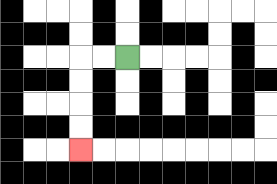{'start': '[5, 2]', 'end': '[3, 6]', 'path_directions': 'L,L,D,D,D,D', 'path_coordinates': '[[5, 2], [4, 2], [3, 2], [3, 3], [3, 4], [3, 5], [3, 6]]'}